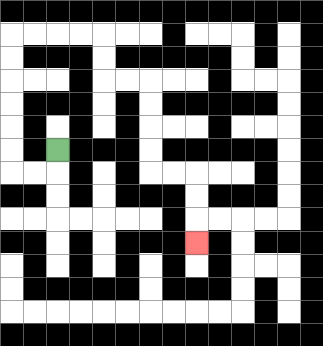{'start': '[2, 6]', 'end': '[8, 10]', 'path_directions': 'D,L,L,U,U,U,U,U,U,R,R,R,R,D,D,R,R,D,D,D,D,R,R,D,D,D', 'path_coordinates': '[[2, 6], [2, 7], [1, 7], [0, 7], [0, 6], [0, 5], [0, 4], [0, 3], [0, 2], [0, 1], [1, 1], [2, 1], [3, 1], [4, 1], [4, 2], [4, 3], [5, 3], [6, 3], [6, 4], [6, 5], [6, 6], [6, 7], [7, 7], [8, 7], [8, 8], [8, 9], [8, 10]]'}